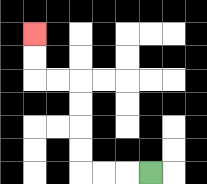{'start': '[6, 7]', 'end': '[1, 1]', 'path_directions': 'L,L,L,U,U,U,U,L,L,U,U', 'path_coordinates': '[[6, 7], [5, 7], [4, 7], [3, 7], [3, 6], [3, 5], [3, 4], [3, 3], [2, 3], [1, 3], [1, 2], [1, 1]]'}